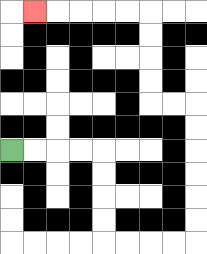{'start': '[0, 6]', 'end': '[1, 0]', 'path_directions': 'R,R,R,R,D,D,D,D,R,R,R,R,U,U,U,U,U,U,L,L,U,U,U,U,L,L,L,L,L', 'path_coordinates': '[[0, 6], [1, 6], [2, 6], [3, 6], [4, 6], [4, 7], [4, 8], [4, 9], [4, 10], [5, 10], [6, 10], [7, 10], [8, 10], [8, 9], [8, 8], [8, 7], [8, 6], [8, 5], [8, 4], [7, 4], [6, 4], [6, 3], [6, 2], [6, 1], [6, 0], [5, 0], [4, 0], [3, 0], [2, 0], [1, 0]]'}